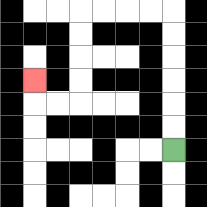{'start': '[7, 6]', 'end': '[1, 3]', 'path_directions': 'U,U,U,U,U,U,L,L,L,L,D,D,D,D,L,L,U', 'path_coordinates': '[[7, 6], [7, 5], [7, 4], [7, 3], [7, 2], [7, 1], [7, 0], [6, 0], [5, 0], [4, 0], [3, 0], [3, 1], [3, 2], [3, 3], [3, 4], [2, 4], [1, 4], [1, 3]]'}